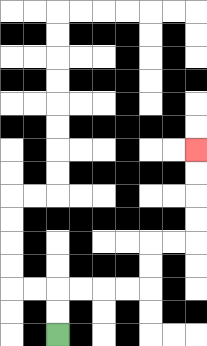{'start': '[2, 14]', 'end': '[8, 6]', 'path_directions': 'U,U,R,R,R,R,U,U,R,R,U,U,U,U', 'path_coordinates': '[[2, 14], [2, 13], [2, 12], [3, 12], [4, 12], [5, 12], [6, 12], [6, 11], [6, 10], [7, 10], [8, 10], [8, 9], [8, 8], [8, 7], [8, 6]]'}